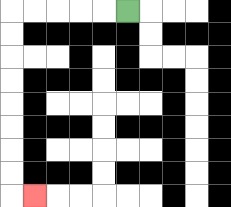{'start': '[5, 0]', 'end': '[1, 8]', 'path_directions': 'L,L,L,L,L,D,D,D,D,D,D,D,D,R', 'path_coordinates': '[[5, 0], [4, 0], [3, 0], [2, 0], [1, 0], [0, 0], [0, 1], [0, 2], [0, 3], [0, 4], [0, 5], [0, 6], [0, 7], [0, 8], [1, 8]]'}